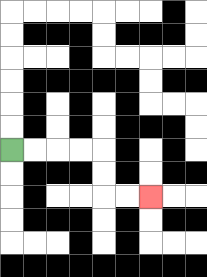{'start': '[0, 6]', 'end': '[6, 8]', 'path_directions': 'R,R,R,R,D,D,R,R', 'path_coordinates': '[[0, 6], [1, 6], [2, 6], [3, 6], [4, 6], [4, 7], [4, 8], [5, 8], [6, 8]]'}